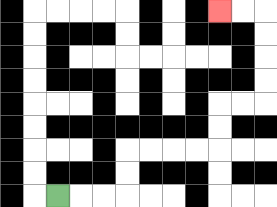{'start': '[2, 8]', 'end': '[9, 0]', 'path_directions': 'R,R,R,U,U,R,R,R,R,U,U,R,R,U,U,U,U,L,L', 'path_coordinates': '[[2, 8], [3, 8], [4, 8], [5, 8], [5, 7], [5, 6], [6, 6], [7, 6], [8, 6], [9, 6], [9, 5], [9, 4], [10, 4], [11, 4], [11, 3], [11, 2], [11, 1], [11, 0], [10, 0], [9, 0]]'}